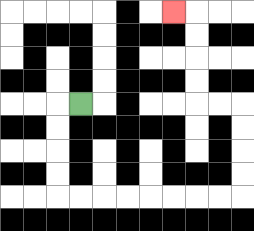{'start': '[3, 4]', 'end': '[7, 0]', 'path_directions': 'L,D,D,D,D,R,R,R,R,R,R,R,R,U,U,U,U,L,L,U,U,U,U,L', 'path_coordinates': '[[3, 4], [2, 4], [2, 5], [2, 6], [2, 7], [2, 8], [3, 8], [4, 8], [5, 8], [6, 8], [7, 8], [8, 8], [9, 8], [10, 8], [10, 7], [10, 6], [10, 5], [10, 4], [9, 4], [8, 4], [8, 3], [8, 2], [8, 1], [8, 0], [7, 0]]'}